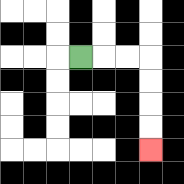{'start': '[3, 2]', 'end': '[6, 6]', 'path_directions': 'R,R,R,D,D,D,D', 'path_coordinates': '[[3, 2], [4, 2], [5, 2], [6, 2], [6, 3], [6, 4], [6, 5], [6, 6]]'}